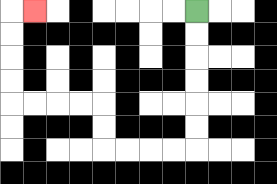{'start': '[8, 0]', 'end': '[1, 0]', 'path_directions': 'D,D,D,D,D,D,L,L,L,L,U,U,L,L,L,L,U,U,U,U,R', 'path_coordinates': '[[8, 0], [8, 1], [8, 2], [8, 3], [8, 4], [8, 5], [8, 6], [7, 6], [6, 6], [5, 6], [4, 6], [4, 5], [4, 4], [3, 4], [2, 4], [1, 4], [0, 4], [0, 3], [0, 2], [0, 1], [0, 0], [1, 0]]'}